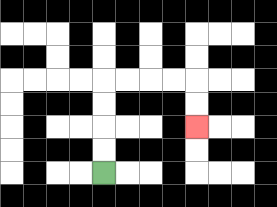{'start': '[4, 7]', 'end': '[8, 5]', 'path_directions': 'U,U,U,U,R,R,R,R,D,D', 'path_coordinates': '[[4, 7], [4, 6], [4, 5], [4, 4], [4, 3], [5, 3], [6, 3], [7, 3], [8, 3], [8, 4], [8, 5]]'}